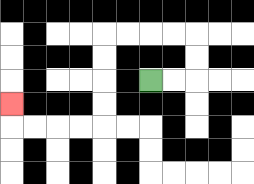{'start': '[6, 3]', 'end': '[0, 4]', 'path_directions': 'R,R,U,U,L,L,L,L,D,D,D,D,L,L,L,L,U', 'path_coordinates': '[[6, 3], [7, 3], [8, 3], [8, 2], [8, 1], [7, 1], [6, 1], [5, 1], [4, 1], [4, 2], [4, 3], [4, 4], [4, 5], [3, 5], [2, 5], [1, 5], [0, 5], [0, 4]]'}